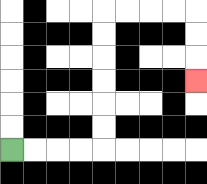{'start': '[0, 6]', 'end': '[8, 3]', 'path_directions': 'R,R,R,R,U,U,U,U,U,U,R,R,R,R,D,D,D', 'path_coordinates': '[[0, 6], [1, 6], [2, 6], [3, 6], [4, 6], [4, 5], [4, 4], [4, 3], [4, 2], [4, 1], [4, 0], [5, 0], [6, 0], [7, 0], [8, 0], [8, 1], [8, 2], [8, 3]]'}